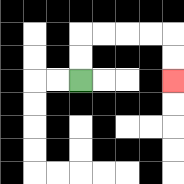{'start': '[3, 3]', 'end': '[7, 3]', 'path_directions': 'U,U,R,R,R,R,D,D', 'path_coordinates': '[[3, 3], [3, 2], [3, 1], [4, 1], [5, 1], [6, 1], [7, 1], [7, 2], [7, 3]]'}